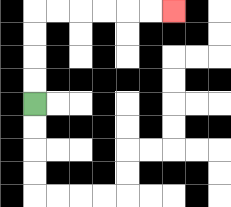{'start': '[1, 4]', 'end': '[7, 0]', 'path_directions': 'U,U,U,U,R,R,R,R,R,R', 'path_coordinates': '[[1, 4], [1, 3], [1, 2], [1, 1], [1, 0], [2, 0], [3, 0], [4, 0], [5, 0], [6, 0], [7, 0]]'}